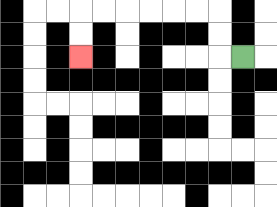{'start': '[10, 2]', 'end': '[3, 2]', 'path_directions': 'L,U,U,L,L,L,L,L,L,D,D', 'path_coordinates': '[[10, 2], [9, 2], [9, 1], [9, 0], [8, 0], [7, 0], [6, 0], [5, 0], [4, 0], [3, 0], [3, 1], [3, 2]]'}